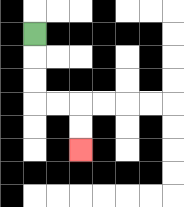{'start': '[1, 1]', 'end': '[3, 6]', 'path_directions': 'D,D,D,R,R,D,D', 'path_coordinates': '[[1, 1], [1, 2], [1, 3], [1, 4], [2, 4], [3, 4], [3, 5], [3, 6]]'}